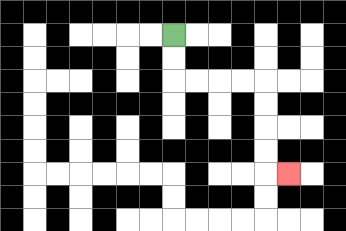{'start': '[7, 1]', 'end': '[12, 7]', 'path_directions': 'D,D,R,R,R,R,D,D,D,D,R', 'path_coordinates': '[[7, 1], [7, 2], [7, 3], [8, 3], [9, 3], [10, 3], [11, 3], [11, 4], [11, 5], [11, 6], [11, 7], [12, 7]]'}